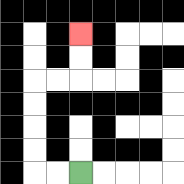{'start': '[3, 7]', 'end': '[3, 1]', 'path_directions': 'L,L,U,U,U,U,R,R,U,U', 'path_coordinates': '[[3, 7], [2, 7], [1, 7], [1, 6], [1, 5], [1, 4], [1, 3], [2, 3], [3, 3], [3, 2], [3, 1]]'}